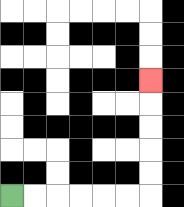{'start': '[0, 8]', 'end': '[6, 3]', 'path_directions': 'R,R,R,R,R,R,U,U,U,U,U', 'path_coordinates': '[[0, 8], [1, 8], [2, 8], [3, 8], [4, 8], [5, 8], [6, 8], [6, 7], [6, 6], [6, 5], [6, 4], [6, 3]]'}